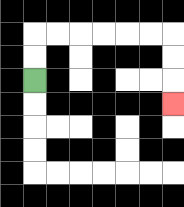{'start': '[1, 3]', 'end': '[7, 4]', 'path_directions': 'U,U,R,R,R,R,R,R,D,D,D', 'path_coordinates': '[[1, 3], [1, 2], [1, 1], [2, 1], [3, 1], [4, 1], [5, 1], [6, 1], [7, 1], [7, 2], [7, 3], [7, 4]]'}